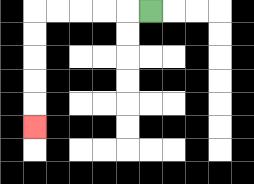{'start': '[6, 0]', 'end': '[1, 5]', 'path_directions': 'L,L,L,L,L,D,D,D,D,D', 'path_coordinates': '[[6, 0], [5, 0], [4, 0], [3, 0], [2, 0], [1, 0], [1, 1], [1, 2], [1, 3], [1, 4], [1, 5]]'}